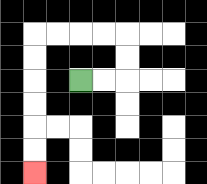{'start': '[3, 3]', 'end': '[1, 7]', 'path_directions': 'R,R,U,U,L,L,L,L,D,D,D,D,D,D', 'path_coordinates': '[[3, 3], [4, 3], [5, 3], [5, 2], [5, 1], [4, 1], [3, 1], [2, 1], [1, 1], [1, 2], [1, 3], [1, 4], [1, 5], [1, 6], [1, 7]]'}